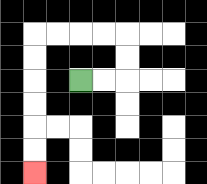{'start': '[3, 3]', 'end': '[1, 7]', 'path_directions': 'R,R,U,U,L,L,L,L,D,D,D,D,D,D', 'path_coordinates': '[[3, 3], [4, 3], [5, 3], [5, 2], [5, 1], [4, 1], [3, 1], [2, 1], [1, 1], [1, 2], [1, 3], [1, 4], [1, 5], [1, 6], [1, 7]]'}